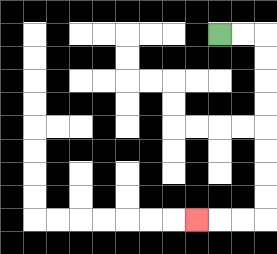{'start': '[9, 1]', 'end': '[8, 9]', 'path_directions': 'R,R,D,D,D,D,D,D,D,D,L,L,L', 'path_coordinates': '[[9, 1], [10, 1], [11, 1], [11, 2], [11, 3], [11, 4], [11, 5], [11, 6], [11, 7], [11, 8], [11, 9], [10, 9], [9, 9], [8, 9]]'}